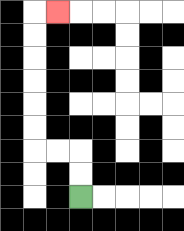{'start': '[3, 8]', 'end': '[2, 0]', 'path_directions': 'U,U,L,L,U,U,U,U,U,U,R', 'path_coordinates': '[[3, 8], [3, 7], [3, 6], [2, 6], [1, 6], [1, 5], [1, 4], [1, 3], [1, 2], [1, 1], [1, 0], [2, 0]]'}